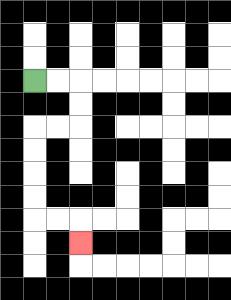{'start': '[1, 3]', 'end': '[3, 10]', 'path_directions': 'R,R,D,D,L,L,D,D,D,D,R,R,D', 'path_coordinates': '[[1, 3], [2, 3], [3, 3], [3, 4], [3, 5], [2, 5], [1, 5], [1, 6], [1, 7], [1, 8], [1, 9], [2, 9], [3, 9], [3, 10]]'}